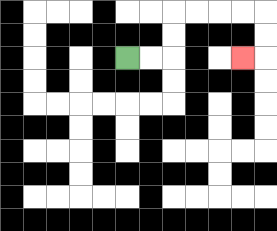{'start': '[5, 2]', 'end': '[10, 2]', 'path_directions': 'R,R,U,U,R,R,R,R,D,D,L', 'path_coordinates': '[[5, 2], [6, 2], [7, 2], [7, 1], [7, 0], [8, 0], [9, 0], [10, 0], [11, 0], [11, 1], [11, 2], [10, 2]]'}